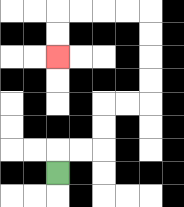{'start': '[2, 7]', 'end': '[2, 2]', 'path_directions': 'U,R,R,U,U,R,R,U,U,U,U,L,L,L,L,D,D', 'path_coordinates': '[[2, 7], [2, 6], [3, 6], [4, 6], [4, 5], [4, 4], [5, 4], [6, 4], [6, 3], [6, 2], [6, 1], [6, 0], [5, 0], [4, 0], [3, 0], [2, 0], [2, 1], [2, 2]]'}